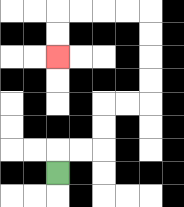{'start': '[2, 7]', 'end': '[2, 2]', 'path_directions': 'U,R,R,U,U,R,R,U,U,U,U,L,L,L,L,D,D', 'path_coordinates': '[[2, 7], [2, 6], [3, 6], [4, 6], [4, 5], [4, 4], [5, 4], [6, 4], [6, 3], [6, 2], [6, 1], [6, 0], [5, 0], [4, 0], [3, 0], [2, 0], [2, 1], [2, 2]]'}